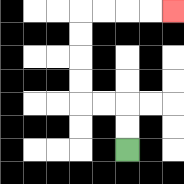{'start': '[5, 6]', 'end': '[7, 0]', 'path_directions': 'U,U,L,L,U,U,U,U,R,R,R,R', 'path_coordinates': '[[5, 6], [5, 5], [5, 4], [4, 4], [3, 4], [3, 3], [3, 2], [3, 1], [3, 0], [4, 0], [5, 0], [6, 0], [7, 0]]'}